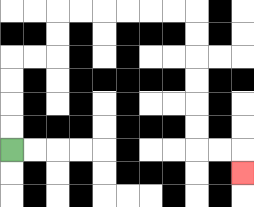{'start': '[0, 6]', 'end': '[10, 7]', 'path_directions': 'U,U,U,U,R,R,U,U,R,R,R,R,R,R,D,D,D,D,D,D,R,R,D', 'path_coordinates': '[[0, 6], [0, 5], [0, 4], [0, 3], [0, 2], [1, 2], [2, 2], [2, 1], [2, 0], [3, 0], [4, 0], [5, 0], [6, 0], [7, 0], [8, 0], [8, 1], [8, 2], [8, 3], [8, 4], [8, 5], [8, 6], [9, 6], [10, 6], [10, 7]]'}